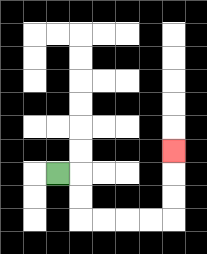{'start': '[2, 7]', 'end': '[7, 6]', 'path_directions': 'R,D,D,R,R,R,R,U,U,U', 'path_coordinates': '[[2, 7], [3, 7], [3, 8], [3, 9], [4, 9], [5, 9], [6, 9], [7, 9], [7, 8], [7, 7], [7, 6]]'}